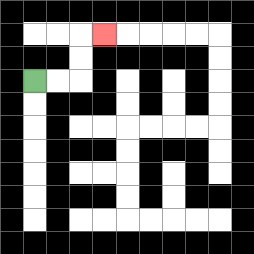{'start': '[1, 3]', 'end': '[4, 1]', 'path_directions': 'R,R,U,U,R', 'path_coordinates': '[[1, 3], [2, 3], [3, 3], [3, 2], [3, 1], [4, 1]]'}